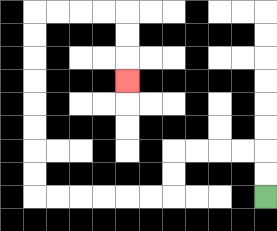{'start': '[11, 8]', 'end': '[5, 3]', 'path_directions': 'U,U,L,L,L,L,D,D,L,L,L,L,L,L,U,U,U,U,U,U,U,U,R,R,R,R,D,D,D', 'path_coordinates': '[[11, 8], [11, 7], [11, 6], [10, 6], [9, 6], [8, 6], [7, 6], [7, 7], [7, 8], [6, 8], [5, 8], [4, 8], [3, 8], [2, 8], [1, 8], [1, 7], [1, 6], [1, 5], [1, 4], [1, 3], [1, 2], [1, 1], [1, 0], [2, 0], [3, 0], [4, 0], [5, 0], [5, 1], [5, 2], [5, 3]]'}